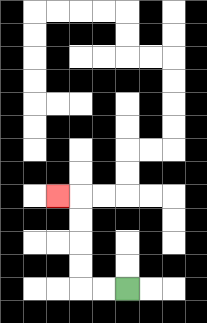{'start': '[5, 12]', 'end': '[2, 8]', 'path_directions': 'L,L,U,U,U,U,L', 'path_coordinates': '[[5, 12], [4, 12], [3, 12], [3, 11], [3, 10], [3, 9], [3, 8], [2, 8]]'}